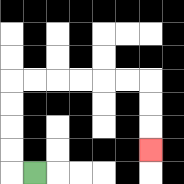{'start': '[1, 7]', 'end': '[6, 6]', 'path_directions': 'L,U,U,U,U,R,R,R,R,R,R,D,D,D', 'path_coordinates': '[[1, 7], [0, 7], [0, 6], [0, 5], [0, 4], [0, 3], [1, 3], [2, 3], [3, 3], [4, 3], [5, 3], [6, 3], [6, 4], [6, 5], [6, 6]]'}